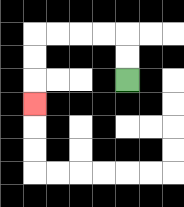{'start': '[5, 3]', 'end': '[1, 4]', 'path_directions': 'U,U,L,L,L,L,D,D,D', 'path_coordinates': '[[5, 3], [5, 2], [5, 1], [4, 1], [3, 1], [2, 1], [1, 1], [1, 2], [1, 3], [1, 4]]'}